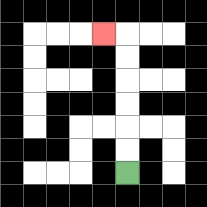{'start': '[5, 7]', 'end': '[4, 1]', 'path_directions': 'U,U,U,U,U,U,L', 'path_coordinates': '[[5, 7], [5, 6], [5, 5], [5, 4], [5, 3], [5, 2], [5, 1], [4, 1]]'}